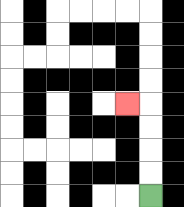{'start': '[6, 8]', 'end': '[5, 4]', 'path_directions': 'U,U,U,U,L', 'path_coordinates': '[[6, 8], [6, 7], [6, 6], [6, 5], [6, 4], [5, 4]]'}